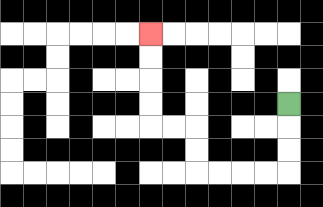{'start': '[12, 4]', 'end': '[6, 1]', 'path_directions': 'D,D,D,L,L,L,L,U,U,L,L,U,U,U,U', 'path_coordinates': '[[12, 4], [12, 5], [12, 6], [12, 7], [11, 7], [10, 7], [9, 7], [8, 7], [8, 6], [8, 5], [7, 5], [6, 5], [6, 4], [6, 3], [6, 2], [6, 1]]'}